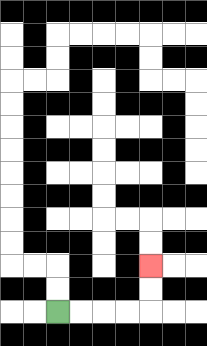{'start': '[2, 13]', 'end': '[6, 11]', 'path_directions': 'R,R,R,R,U,U', 'path_coordinates': '[[2, 13], [3, 13], [4, 13], [5, 13], [6, 13], [6, 12], [6, 11]]'}